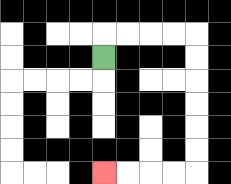{'start': '[4, 2]', 'end': '[4, 7]', 'path_directions': 'U,R,R,R,R,D,D,D,D,D,D,L,L,L,L', 'path_coordinates': '[[4, 2], [4, 1], [5, 1], [6, 1], [7, 1], [8, 1], [8, 2], [8, 3], [8, 4], [8, 5], [8, 6], [8, 7], [7, 7], [6, 7], [5, 7], [4, 7]]'}